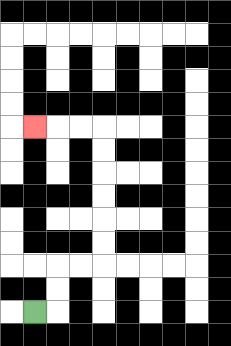{'start': '[1, 13]', 'end': '[1, 5]', 'path_directions': 'R,U,U,R,R,U,U,U,U,U,U,L,L,L', 'path_coordinates': '[[1, 13], [2, 13], [2, 12], [2, 11], [3, 11], [4, 11], [4, 10], [4, 9], [4, 8], [4, 7], [4, 6], [4, 5], [3, 5], [2, 5], [1, 5]]'}